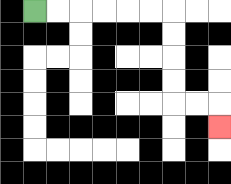{'start': '[1, 0]', 'end': '[9, 5]', 'path_directions': 'R,R,R,R,R,R,D,D,D,D,R,R,D', 'path_coordinates': '[[1, 0], [2, 0], [3, 0], [4, 0], [5, 0], [6, 0], [7, 0], [7, 1], [7, 2], [7, 3], [7, 4], [8, 4], [9, 4], [9, 5]]'}